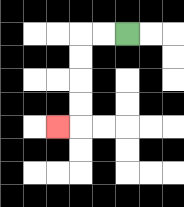{'start': '[5, 1]', 'end': '[2, 5]', 'path_directions': 'L,L,D,D,D,D,L', 'path_coordinates': '[[5, 1], [4, 1], [3, 1], [3, 2], [3, 3], [3, 4], [3, 5], [2, 5]]'}